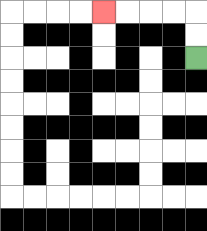{'start': '[8, 2]', 'end': '[4, 0]', 'path_directions': 'U,U,L,L,L,L', 'path_coordinates': '[[8, 2], [8, 1], [8, 0], [7, 0], [6, 0], [5, 0], [4, 0]]'}